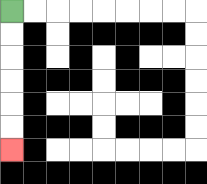{'start': '[0, 0]', 'end': '[0, 6]', 'path_directions': 'D,D,D,D,D,D', 'path_coordinates': '[[0, 0], [0, 1], [0, 2], [0, 3], [0, 4], [0, 5], [0, 6]]'}